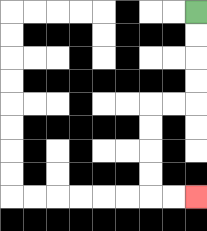{'start': '[8, 0]', 'end': '[8, 8]', 'path_directions': 'D,D,D,D,L,L,D,D,D,D,R,R', 'path_coordinates': '[[8, 0], [8, 1], [8, 2], [8, 3], [8, 4], [7, 4], [6, 4], [6, 5], [6, 6], [6, 7], [6, 8], [7, 8], [8, 8]]'}